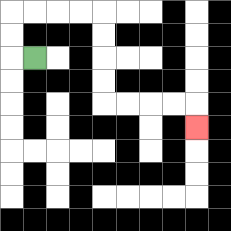{'start': '[1, 2]', 'end': '[8, 5]', 'path_directions': 'L,U,U,R,R,R,R,D,D,D,D,R,R,R,R,D', 'path_coordinates': '[[1, 2], [0, 2], [0, 1], [0, 0], [1, 0], [2, 0], [3, 0], [4, 0], [4, 1], [4, 2], [4, 3], [4, 4], [5, 4], [6, 4], [7, 4], [8, 4], [8, 5]]'}